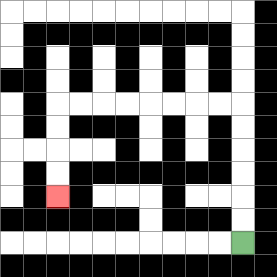{'start': '[10, 10]', 'end': '[2, 8]', 'path_directions': 'U,U,U,U,U,U,L,L,L,L,L,L,L,L,D,D,D,D', 'path_coordinates': '[[10, 10], [10, 9], [10, 8], [10, 7], [10, 6], [10, 5], [10, 4], [9, 4], [8, 4], [7, 4], [6, 4], [5, 4], [4, 4], [3, 4], [2, 4], [2, 5], [2, 6], [2, 7], [2, 8]]'}